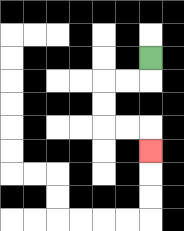{'start': '[6, 2]', 'end': '[6, 6]', 'path_directions': 'D,L,L,D,D,R,R,D', 'path_coordinates': '[[6, 2], [6, 3], [5, 3], [4, 3], [4, 4], [4, 5], [5, 5], [6, 5], [6, 6]]'}